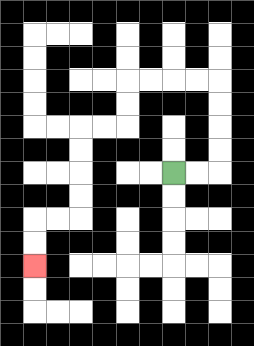{'start': '[7, 7]', 'end': '[1, 11]', 'path_directions': 'R,R,U,U,U,U,L,L,L,L,D,D,L,L,D,D,D,D,L,L,D,D', 'path_coordinates': '[[7, 7], [8, 7], [9, 7], [9, 6], [9, 5], [9, 4], [9, 3], [8, 3], [7, 3], [6, 3], [5, 3], [5, 4], [5, 5], [4, 5], [3, 5], [3, 6], [3, 7], [3, 8], [3, 9], [2, 9], [1, 9], [1, 10], [1, 11]]'}